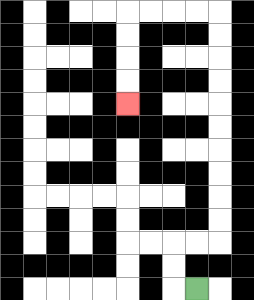{'start': '[8, 12]', 'end': '[5, 4]', 'path_directions': 'L,U,U,R,R,U,U,U,U,U,U,U,U,U,U,L,L,L,L,D,D,D,D', 'path_coordinates': '[[8, 12], [7, 12], [7, 11], [7, 10], [8, 10], [9, 10], [9, 9], [9, 8], [9, 7], [9, 6], [9, 5], [9, 4], [9, 3], [9, 2], [9, 1], [9, 0], [8, 0], [7, 0], [6, 0], [5, 0], [5, 1], [5, 2], [5, 3], [5, 4]]'}